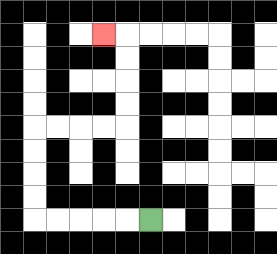{'start': '[6, 9]', 'end': '[4, 1]', 'path_directions': 'L,L,L,L,L,U,U,U,U,R,R,R,R,U,U,U,U,L', 'path_coordinates': '[[6, 9], [5, 9], [4, 9], [3, 9], [2, 9], [1, 9], [1, 8], [1, 7], [1, 6], [1, 5], [2, 5], [3, 5], [4, 5], [5, 5], [5, 4], [5, 3], [5, 2], [5, 1], [4, 1]]'}